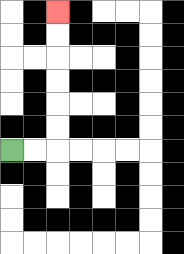{'start': '[0, 6]', 'end': '[2, 0]', 'path_directions': 'R,R,U,U,U,U,U,U', 'path_coordinates': '[[0, 6], [1, 6], [2, 6], [2, 5], [2, 4], [2, 3], [2, 2], [2, 1], [2, 0]]'}